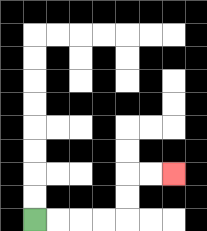{'start': '[1, 9]', 'end': '[7, 7]', 'path_directions': 'R,R,R,R,U,U,R,R', 'path_coordinates': '[[1, 9], [2, 9], [3, 9], [4, 9], [5, 9], [5, 8], [5, 7], [6, 7], [7, 7]]'}